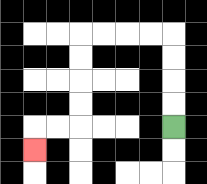{'start': '[7, 5]', 'end': '[1, 6]', 'path_directions': 'U,U,U,U,L,L,L,L,D,D,D,D,L,L,D', 'path_coordinates': '[[7, 5], [7, 4], [7, 3], [7, 2], [7, 1], [6, 1], [5, 1], [4, 1], [3, 1], [3, 2], [3, 3], [3, 4], [3, 5], [2, 5], [1, 5], [1, 6]]'}